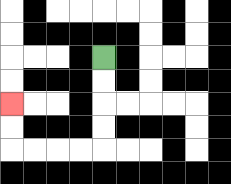{'start': '[4, 2]', 'end': '[0, 4]', 'path_directions': 'D,D,D,D,L,L,L,L,U,U', 'path_coordinates': '[[4, 2], [4, 3], [4, 4], [4, 5], [4, 6], [3, 6], [2, 6], [1, 6], [0, 6], [0, 5], [0, 4]]'}